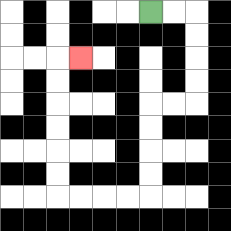{'start': '[6, 0]', 'end': '[3, 2]', 'path_directions': 'R,R,D,D,D,D,L,L,D,D,D,D,L,L,L,L,U,U,U,U,U,U,R', 'path_coordinates': '[[6, 0], [7, 0], [8, 0], [8, 1], [8, 2], [8, 3], [8, 4], [7, 4], [6, 4], [6, 5], [6, 6], [6, 7], [6, 8], [5, 8], [4, 8], [3, 8], [2, 8], [2, 7], [2, 6], [2, 5], [2, 4], [2, 3], [2, 2], [3, 2]]'}